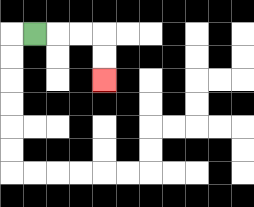{'start': '[1, 1]', 'end': '[4, 3]', 'path_directions': 'R,R,R,D,D', 'path_coordinates': '[[1, 1], [2, 1], [3, 1], [4, 1], [4, 2], [4, 3]]'}